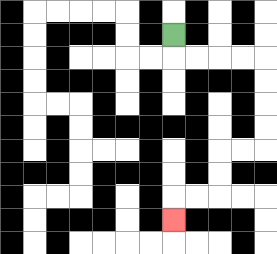{'start': '[7, 1]', 'end': '[7, 9]', 'path_directions': 'D,R,R,R,R,D,D,D,D,L,L,D,D,L,L,D', 'path_coordinates': '[[7, 1], [7, 2], [8, 2], [9, 2], [10, 2], [11, 2], [11, 3], [11, 4], [11, 5], [11, 6], [10, 6], [9, 6], [9, 7], [9, 8], [8, 8], [7, 8], [7, 9]]'}